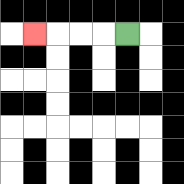{'start': '[5, 1]', 'end': '[1, 1]', 'path_directions': 'L,L,L,L', 'path_coordinates': '[[5, 1], [4, 1], [3, 1], [2, 1], [1, 1]]'}